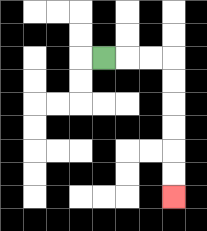{'start': '[4, 2]', 'end': '[7, 8]', 'path_directions': 'R,R,R,D,D,D,D,D,D', 'path_coordinates': '[[4, 2], [5, 2], [6, 2], [7, 2], [7, 3], [7, 4], [7, 5], [7, 6], [7, 7], [7, 8]]'}